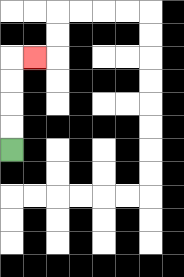{'start': '[0, 6]', 'end': '[1, 2]', 'path_directions': 'U,U,U,U,R', 'path_coordinates': '[[0, 6], [0, 5], [0, 4], [0, 3], [0, 2], [1, 2]]'}